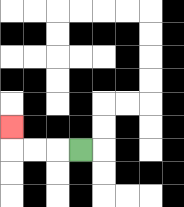{'start': '[3, 6]', 'end': '[0, 5]', 'path_directions': 'L,L,L,U', 'path_coordinates': '[[3, 6], [2, 6], [1, 6], [0, 6], [0, 5]]'}